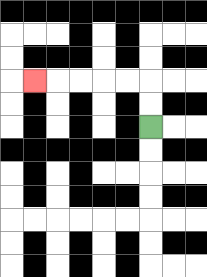{'start': '[6, 5]', 'end': '[1, 3]', 'path_directions': 'U,U,L,L,L,L,L', 'path_coordinates': '[[6, 5], [6, 4], [6, 3], [5, 3], [4, 3], [3, 3], [2, 3], [1, 3]]'}